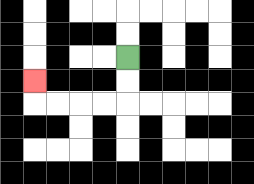{'start': '[5, 2]', 'end': '[1, 3]', 'path_directions': 'D,D,L,L,L,L,U', 'path_coordinates': '[[5, 2], [5, 3], [5, 4], [4, 4], [3, 4], [2, 4], [1, 4], [1, 3]]'}